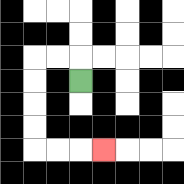{'start': '[3, 3]', 'end': '[4, 6]', 'path_directions': 'U,L,L,D,D,D,D,R,R,R', 'path_coordinates': '[[3, 3], [3, 2], [2, 2], [1, 2], [1, 3], [1, 4], [1, 5], [1, 6], [2, 6], [3, 6], [4, 6]]'}